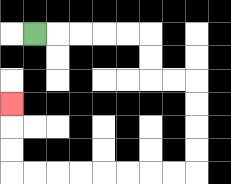{'start': '[1, 1]', 'end': '[0, 4]', 'path_directions': 'R,R,R,R,R,D,D,R,R,D,D,D,D,L,L,L,L,L,L,L,L,U,U,U', 'path_coordinates': '[[1, 1], [2, 1], [3, 1], [4, 1], [5, 1], [6, 1], [6, 2], [6, 3], [7, 3], [8, 3], [8, 4], [8, 5], [8, 6], [8, 7], [7, 7], [6, 7], [5, 7], [4, 7], [3, 7], [2, 7], [1, 7], [0, 7], [0, 6], [0, 5], [0, 4]]'}